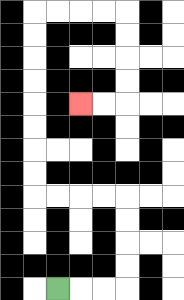{'start': '[2, 12]', 'end': '[3, 4]', 'path_directions': 'R,R,R,U,U,U,U,L,L,L,L,U,U,U,U,U,U,U,U,R,R,R,R,D,D,D,D,L,L', 'path_coordinates': '[[2, 12], [3, 12], [4, 12], [5, 12], [5, 11], [5, 10], [5, 9], [5, 8], [4, 8], [3, 8], [2, 8], [1, 8], [1, 7], [1, 6], [1, 5], [1, 4], [1, 3], [1, 2], [1, 1], [1, 0], [2, 0], [3, 0], [4, 0], [5, 0], [5, 1], [5, 2], [5, 3], [5, 4], [4, 4], [3, 4]]'}